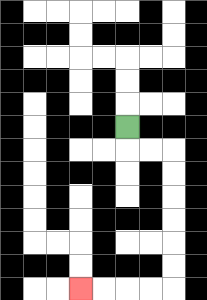{'start': '[5, 5]', 'end': '[3, 12]', 'path_directions': 'D,R,R,D,D,D,D,D,D,L,L,L,L', 'path_coordinates': '[[5, 5], [5, 6], [6, 6], [7, 6], [7, 7], [7, 8], [7, 9], [7, 10], [7, 11], [7, 12], [6, 12], [5, 12], [4, 12], [3, 12]]'}